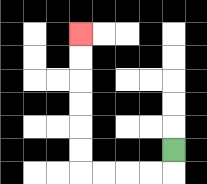{'start': '[7, 6]', 'end': '[3, 1]', 'path_directions': 'D,L,L,L,L,U,U,U,U,U,U', 'path_coordinates': '[[7, 6], [7, 7], [6, 7], [5, 7], [4, 7], [3, 7], [3, 6], [3, 5], [3, 4], [3, 3], [3, 2], [3, 1]]'}